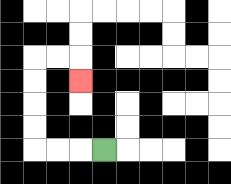{'start': '[4, 6]', 'end': '[3, 3]', 'path_directions': 'L,L,L,U,U,U,U,R,R,D', 'path_coordinates': '[[4, 6], [3, 6], [2, 6], [1, 6], [1, 5], [1, 4], [1, 3], [1, 2], [2, 2], [3, 2], [3, 3]]'}